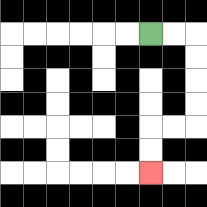{'start': '[6, 1]', 'end': '[6, 7]', 'path_directions': 'R,R,D,D,D,D,L,L,D,D', 'path_coordinates': '[[6, 1], [7, 1], [8, 1], [8, 2], [8, 3], [8, 4], [8, 5], [7, 5], [6, 5], [6, 6], [6, 7]]'}